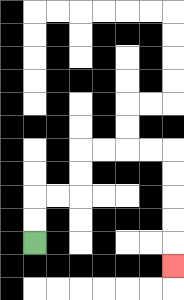{'start': '[1, 10]', 'end': '[7, 11]', 'path_directions': 'U,U,R,R,U,U,R,R,R,R,D,D,D,D,D', 'path_coordinates': '[[1, 10], [1, 9], [1, 8], [2, 8], [3, 8], [3, 7], [3, 6], [4, 6], [5, 6], [6, 6], [7, 6], [7, 7], [7, 8], [7, 9], [7, 10], [7, 11]]'}